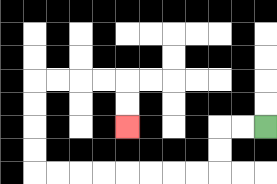{'start': '[11, 5]', 'end': '[5, 5]', 'path_directions': 'L,L,D,D,L,L,L,L,L,L,L,L,U,U,U,U,R,R,R,R,D,D', 'path_coordinates': '[[11, 5], [10, 5], [9, 5], [9, 6], [9, 7], [8, 7], [7, 7], [6, 7], [5, 7], [4, 7], [3, 7], [2, 7], [1, 7], [1, 6], [1, 5], [1, 4], [1, 3], [2, 3], [3, 3], [4, 3], [5, 3], [5, 4], [5, 5]]'}